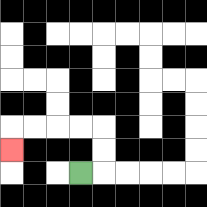{'start': '[3, 7]', 'end': '[0, 6]', 'path_directions': 'R,U,U,L,L,L,L,D', 'path_coordinates': '[[3, 7], [4, 7], [4, 6], [4, 5], [3, 5], [2, 5], [1, 5], [0, 5], [0, 6]]'}